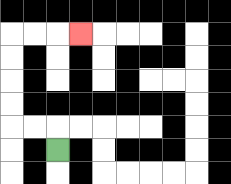{'start': '[2, 6]', 'end': '[3, 1]', 'path_directions': 'U,L,L,U,U,U,U,R,R,R', 'path_coordinates': '[[2, 6], [2, 5], [1, 5], [0, 5], [0, 4], [0, 3], [0, 2], [0, 1], [1, 1], [2, 1], [3, 1]]'}